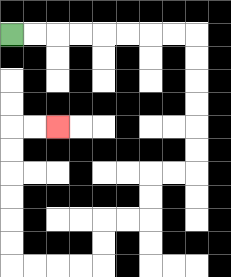{'start': '[0, 1]', 'end': '[2, 5]', 'path_directions': 'R,R,R,R,R,R,R,R,D,D,D,D,D,D,L,L,D,D,L,L,D,D,L,L,L,L,U,U,U,U,U,U,R,R', 'path_coordinates': '[[0, 1], [1, 1], [2, 1], [3, 1], [4, 1], [5, 1], [6, 1], [7, 1], [8, 1], [8, 2], [8, 3], [8, 4], [8, 5], [8, 6], [8, 7], [7, 7], [6, 7], [6, 8], [6, 9], [5, 9], [4, 9], [4, 10], [4, 11], [3, 11], [2, 11], [1, 11], [0, 11], [0, 10], [0, 9], [0, 8], [0, 7], [0, 6], [0, 5], [1, 5], [2, 5]]'}